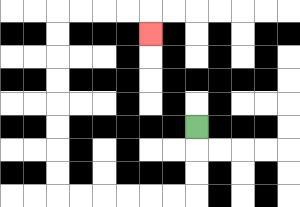{'start': '[8, 5]', 'end': '[6, 1]', 'path_directions': 'D,D,D,L,L,L,L,L,L,U,U,U,U,U,U,U,U,R,R,R,R,D', 'path_coordinates': '[[8, 5], [8, 6], [8, 7], [8, 8], [7, 8], [6, 8], [5, 8], [4, 8], [3, 8], [2, 8], [2, 7], [2, 6], [2, 5], [2, 4], [2, 3], [2, 2], [2, 1], [2, 0], [3, 0], [4, 0], [5, 0], [6, 0], [6, 1]]'}